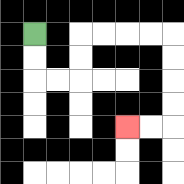{'start': '[1, 1]', 'end': '[5, 5]', 'path_directions': 'D,D,R,R,U,U,R,R,R,R,D,D,D,D,L,L', 'path_coordinates': '[[1, 1], [1, 2], [1, 3], [2, 3], [3, 3], [3, 2], [3, 1], [4, 1], [5, 1], [6, 1], [7, 1], [7, 2], [7, 3], [7, 4], [7, 5], [6, 5], [5, 5]]'}